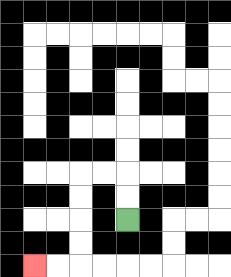{'start': '[5, 9]', 'end': '[1, 11]', 'path_directions': 'U,U,L,L,D,D,D,D,L,L', 'path_coordinates': '[[5, 9], [5, 8], [5, 7], [4, 7], [3, 7], [3, 8], [3, 9], [3, 10], [3, 11], [2, 11], [1, 11]]'}